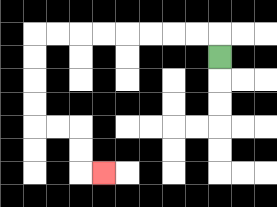{'start': '[9, 2]', 'end': '[4, 7]', 'path_directions': 'U,L,L,L,L,L,L,L,L,D,D,D,D,R,R,D,D,R', 'path_coordinates': '[[9, 2], [9, 1], [8, 1], [7, 1], [6, 1], [5, 1], [4, 1], [3, 1], [2, 1], [1, 1], [1, 2], [1, 3], [1, 4], [1, 5], [2, 5], [3, 5], [3, 6], [3, 7], [4, 7]]'}